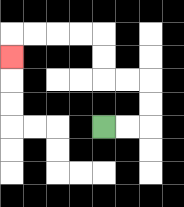{'start': '[4, 5]', 'end': '[0, 2]', 'path_directions': 'R,R,U,U,L,L,U,U,L,L,L,L,D', 'path_coordinates': '[[4, 5], [5, 5], [6, 5], [6, 4], [6, 3], [5, 3], [4, 3], [4, 2], [4, 1], [3, 1], [2, 1], [1, 1], [0, 1], [0, 2]]'}